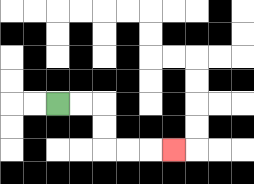{'start': '[2, 4]', 'end': '[7, 6]', 'path_directions': 'R,R,D,D,R,R,R', 'path_coordinates': '[[2, 4], [3, 4], [4, 4], [4, 5], [4, 6], [5, 6], [6, 6], [7, 6]]'}